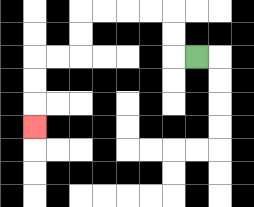{'start': '[8, 2]', 'end': '[1, 5]', 'path_directions': 'L,U,U,L,L,L,L,D,D,L,L,D,D,D', 'path_coordinates': '[[8, 2], [7, 2], [7, 1], [7, 0], [6, 0], [5, 0], [4, 0], [3, 0], [3, 1], [3, 2], [2, 2], [1, 2], [1, 3], [1, 4], [1, 5]]'}